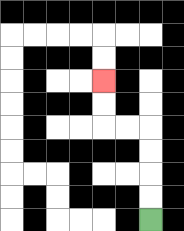{'start': '[6, 9]', 'end': '[4, 3]', 'path_directions': 'U,U,U,U,L,L,U,U', 'path_coordinates': '[[6, 9], [6, 8], [6, 7], [6, 6], [6, 5], [5, 5], [4, 5], [4, 4], [4, 3]]'}